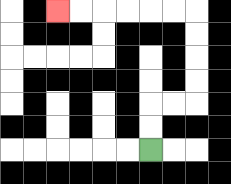{'start': '[6, 6]', 'end': '[2, 0]', 'path_directions': 'U,U,R,R,U,U,U,U,L,L,L,L,L,L', 'path_coordinates': '[[6, 6], [6, 5], [6, 4], [7, 4], [8, 4], [8, 3], [8, 2], [8, 1], [8, 0], [7, 0], [6, 0], [5, 0], [4, 0], [3, 0], [2, 0]]'}